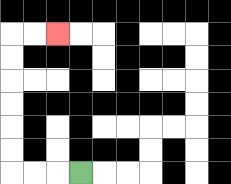{'start': '[3, 7]', 'end': '[2, 1]', 'path_directions': 'L,L,L,U,U,U,U,U,U,R,R', 'path_coordinates': '[[3, 7], [2, 7], [1, 7], [0, 7], [0, 6], [0, 5], [0, 4], [0, 3], [0, 2], [0, 1], [1, 1], [2, 1]]'}